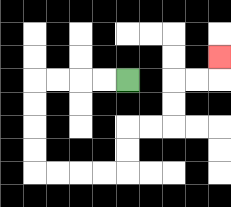{'start': '[5, 3]', 'end': '[9, 2]', 'path_directions': 'L,L,L,L,D,D,D,D,R,R,R,R,U,U,R,R,U,U,R,R,U', 'path_coordinates': '[[5, 3], [4, 3], [3, 3], [2, 3], [1, 3], [1, 4], [1, 5], [1, 6], [1, 7], [2, 7], [3, 7], [4, 7], [5, 7], [5, 6], [5, 5], [6, 5], [7, 5], [7, 4], [7, 3], [8, 3], [9, 3], [9, 2]]'}